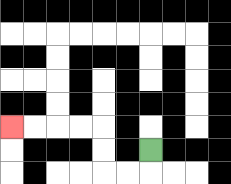{'start': '[6, 6]', 'end': '[0, 5]', 'path_directions': 'D,L,L,U,U,L,L,L,L', 'path_coordinates': '[[6, 6], [6, 7], [5, 7], [4, 7], [4, 6], [4, 5], [3, 5], [2, 5], [1, 5], [0, 5]]'}